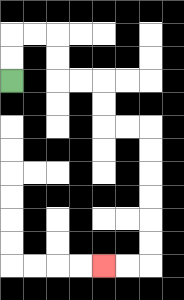{'start': '[0, 3]', 'end': '[4, 11]', 'path_directions': 'U,U,R,R,D,D,R,R,D,D,R,R,D,D,D,D,D,D,L,L', 'path_coordinates': '[[0, 3], [0, 2], [0, 1], [1, 1], [2, 1], [2, 2], [2, 3], [3, 3], [4, 3], [4, 4], [4, 5], [5, 5], [6, 5], [6, 6], [6, 7], [6, 8], [6, 9], [6, 10], [6, 11], [5, 11], [4, 11]]'}